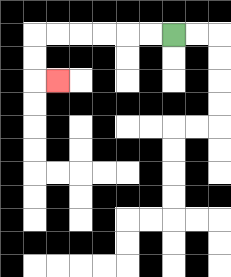{'start': '[7, 1]', 'end': '[2, 3]', 'path_directions': 'L,L,L,L,L,L,D,D,R', 'path_coordinates': '[[7, 1], [6, 1], [5, 1], [4, 1], [3, 1], [2, 1], [1, 1], [1, 2], [1, 3], [2, 3]]'}